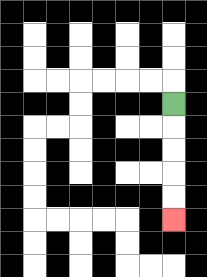{'start': '[7, 4]', 'end': '[7, 9]', 'path_directions': 'D,D,D,D,D', 'path_coordinates': '[[7, 4], [7, 5], [7, 6], [7, 7], [7, 8], [7, 9]]'}